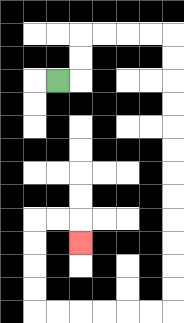{'start': '[2, 3]', 'end': '[3, 10]', 'path_directions': 'R,U,U,R,R,R,R,D,D,D,D,D,D,D,D,D,D,D,D,L,L,L,L,L,L,U,U,U,U,R,R,D', 'path_coordinates': '[[2, 3], [3, 3], [3, 2], [3, 1], [4, 1], [5, 1], [6, 1], [7, 1], [7, 2], [7, 3], [7, 4], [7, 5], [7, 6], [7, 7], [7, 8], [7, 9], [7, 10], [7, 11], [7, 12], [7, 13], [6, 13], [5, 13], [4, 13], [3, 13], [2, 13], [1, 13], [1, 12], [1, 11], [1, 10], [1, 9], [2, 9], [3, 9], [3, 10]]'}